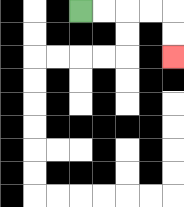{'start': '[3, 0]', 'end': '[7, 2]', 'path_directions': 'R,R,R,R,D,D', 'path_coordinates': '[[3, 0], [4, 0], [5, 0], [6, 0], [7, 0], [7, 1], [7, 2]]'}